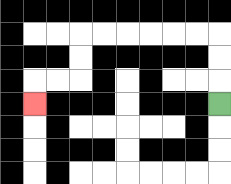{'start': '[9, 4]', 'end': '[1, 4]', 'path_directions': 'U,U,U,L,L,L,L,L,L,D,D,L,L,D', 'path_coordinates': '[[9, 4], [9, 3], [9, 2], [9, 1], [8, 1], [7, 1], [6, 1], [5, 1], [4, 1], [3, 1], [3, 2], [3, 3], [2, 3], [1, 3], [1, 4]]'}